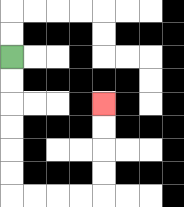{'start': '[0, 2]', 'end': '[4, 4]', 'path_directions': 'D,D,D,D,D,D,R,R,R,R,U,U,U,U', 'path_coordinates': '[[0, 2], [0, 3], [0, 4], [0, 5], [0, 6], [0, 7], [0, 8], [1, 8], [2, 8], [3, 8], [4, 8], [4, 7], [4, 6], [4, 5], [4, 4]]'}